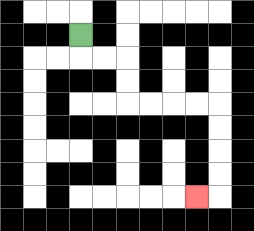{'start': '[3, 1]', 'end': '[8, 8]', 'path_directions': 'D,R,R,D,D,R,R,R,R,D,D,D,D,L', 'path_coordinates': '[[3, 1], [3, 2], [4, 2], [5, 2], [5, 3], [5, 4], [6, 4], [7, 4], [8, 4], [9, 4], [9, 5], [9, 6], [9, 7], [9, 8], [8, 8]]'}